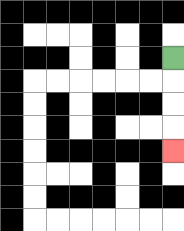{'start': '[7, 2]', 'end': '[7, 6]', 'path_directions': 'D,D,D,D', 'path_coordinates': '[[7, 2], [7, 3], [7, 4], [7, 5], [7, 6]]'}